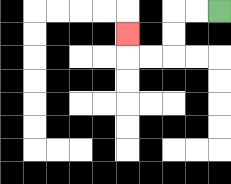{'start': '[9, 0]', 'end': '[5, 1]', 'path_directions': 'L,L,D,D,L,L,U', 'path_coordinates': '[[9, 0], [8, 0], [7, 0], [7, 1], [7, 2], [6, 2], [5, 2], [5, 1]]'}